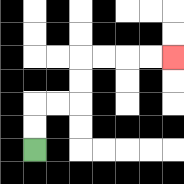{'start': '[1, 6]', 'end': '[7, 2]', 'path_directions': 'U,U,R,R,U,U,R,R,R,R', 'path_coordinates': '[[1, 6], [1, 5], [1, 4], [2, 4], [3, 4], [3, 3], [3, 2], [4, 2], [5, 2], [6, 2], [7, 2]]'}